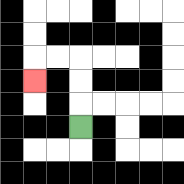{'start': '[3, 5]', 'end': '[1, 3]', 'path_directions': 'U,U,U,L,L,D', 'path_coordinates': '[[3, 5], [3, 4], [3, 3], [3, 2], [2, 2], [1, 2], [1, 3]]'}